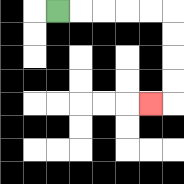{'start': '[2, 0]', 'end': '[6, 4]', 'path_directions': 'R,R,R,R,R,D,D,D,D,L', 'path_coordinates': '[[2, 0], [3, 0], [4, 0], [5, 0], [6, 0], [7, 0], [7, 1], [7, 2], [7, 3], [7, 4], [6, 4]]'}